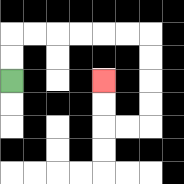{'start': '[0, 3]', 'end': '[4, 3]', 'path_directions': 'U,U,R,R,R,R,R,R,D,D,D,D,L,L,U,U', 'path_coordinates': '[[0, 3], [0, 2], [0, 1], [1, 1], [2, 1], [3, 1], [4, 1], [5, 1], [6, 1], [6, 2], [6, 3], [6, 4], [6, 5], [5, 5], [4, 5], [4, 4], [4, 3]]'}